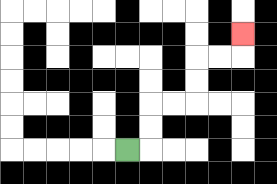{'start': '[5, 6]', 'end': '[10, 1]', 'path_directions': 'R,U,U,R,R,U,U,R,R,U', 'path_coordinates': '[[5, 6], [6, 6], [6, 5], [6, 4], [7, 4], [8, 4], [8, 3], [8, 2], [9, 2], [10, 2], [10, 1]]'}